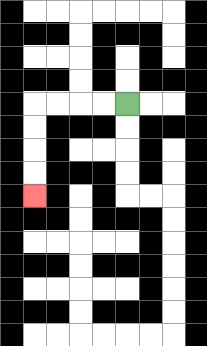{'start': '[5, 4]', 'end': '[1, 8]', 'path_directions': 'L,L,L,L,D,D,D,D', 'path_coordinates': '[[5, 4], [4, 4], [3, 4], [2, 4], [1, 4], [1, 5], [1, 6], [1, 7], [1, 8]]'}